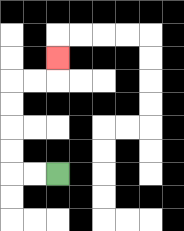{'start': '[2, 7]', 'end': '[2, 2]', 'path_directions': 'L,L,U,U,U,U,R,R,U', 'path_coordinates': '[[2, 7], [1, 7], [0, 7], [0, 6], [0, 5], [0, 4], [0, 3], [1, 3], [2, 3], [2, 2]]'}